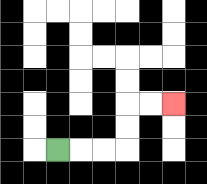{'start': '[2, 6]', 'end': '[7, 4]', 'path_directions': 'R,R,R,U,U,R,R', 'path_coordinates': '[[2, 6], [3, 6], [4, 6], [5, 6], [5, 5], [5, 4], [6, 4], [7, 4]]'}